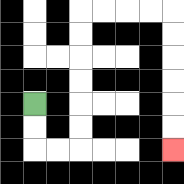{'start': '[1, 4]', 'end': '[7, 6]', 'path_directions': 'D,D,R,R,U,U,U,U,U,U,R,R,R,R,D,D,D,D,D,D', 'path_coordinates': '[[1, 4], [1, 5], [1, 6], [2, 6], [3, 6], [3, 5], [3, 4], [3, 3], [3, 2], [3, 1], [3, 0], [4, 0], [5, 0], [6, 0], [7, 0], [7, 1], [7, 2], [7, 3], [7, 4], [7, 5], [7, 6]]'}